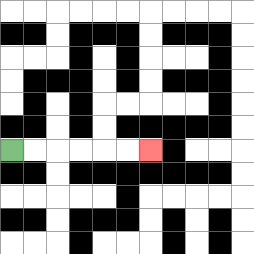{'start': '[0, 6]', 'end': '[6, 6]', 'path_directions': 'R,R,R,R,R,R', 'path_coordinates': '[[0, 6], [1, 6], [2, 6], [3, 6], [4, 6], [5, 6], [6, 6]]'}